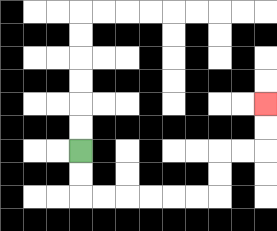{'start': '[3, 6]', 'end': '[11, 4]', 'path_directions': 'D,D,R,R,R,R,R,R,U,U,R,R,U,U', 'path_coordinates': '[[3, 6], [3, 7], [3, 8], [4, 8], [5, 8], [6, 8], [7, 8], [8, 8], [9, 8], [9, 7], [9, 6], [10, 6], [11, 6], [11, 5], [11, 4]]'}